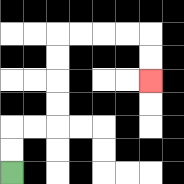{'start': '[0, 7]', 'end': '[6, 3]', 'path_directions': 'U,U,R,R,U,U,U,U,R,R,R,R,D,D', 'path_coordinates': '[[0, 7], [0, 6], [0, 5], [1, 5], [2, 5], [2, 4], [2, 3], [2, 2], [2, 1], [3, 1], [4, 1], [5, 1], [6, 1], [6, 2], [6, 3]]'}